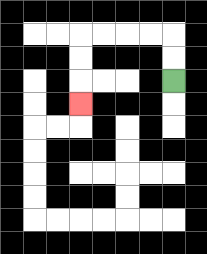{'start': '[7, 3]', 'end': '[3, 4]', 'path_directions': 'U,U,L,L,L,L,D,D,D', 'path_coordinates': '[[7, 3], [7, 2], [7, 1], [6, 1], [5, 1], [4, 1], [3, 1], [3, 2], [3, 3], [3, 4]]'}